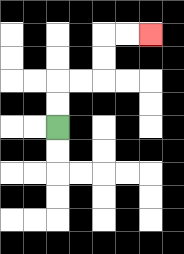{'start': '[2, 5]', 'end': '[6, 1]', 'path_directions': 'U,U,R,R,U,U,R,R', 'path_coordinates': '[[2, 5], [2, 4], [2, 3], [3, 3], [4, 3], [4, 2], [4, 1], [5, 1], [6, 1]]'}